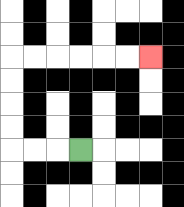{'start': '[3, 6]', 'end': '[6, 2]', 'path_directions': 'L,L,L,U,U,U,U,R,R,R,R,R,R', 'path_coordinates': '[[3, 6], [2, 6], [1, 6], [0, 6], [0, 5], [0, 4], [0, 3], [0, 2], [1, 2], [2, 2], [3, 2], [4, 2], [5, 2], [6, 2]]'}